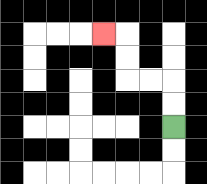{'start': '[7, 5]', 'end': '[4, 1]', 'path_directions': 'U,U,L,L,U,U,L', 'path_coordinates': '[[7, 5], [7, 4], [7, 3], [6, 3], [5, 3], [5, 2], [5, 1], [4, 1]]'}